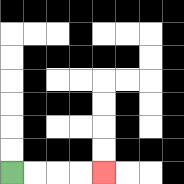{'start': '[0, 7]', 'end': '[4, 7]', 'path_directions': 'R,R,R,R', 'path_coordinates': '[[0, 7], [1, 7], [2, 7], [3, 7], [4, 7]]'}